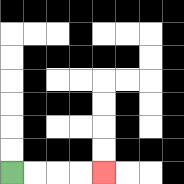{'start': '[0, 7]', 'end': '[4, 7]', 'path_directions': 'R,R,R,R', 'path_coordinates': '[[0, 7], [1, 7], [2, 7], [3, 7], [4, 7]]'}